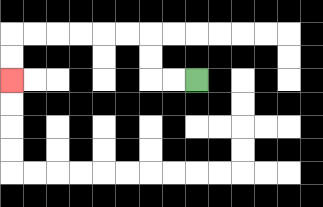{'start': '[8, 3]', 'end': '[0, 3]', 'path_directions': 'L,L,U,U,L,L,L,L,L,L,D,D', 'path_coordinates': '[[8, 3], [7, 3], [6, 3], [6, 2], [6, 1], [5, 1], [4, 1], [3, 1], [2, 1], [1, 1], [0, 1], [0, 2], [0, 3]]'}